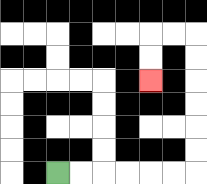{'start': '[2, 7]', 'end': '[6, 3]', 'path_directions': 'R,R,R,R,R,R,U,U,U,U,U,U,L,L,D,D', 'path_coordinates': '[[2, 7], [3, 7], [4, 7], [5, 7], [6, 7], [7, 7], [8, 7], [8, 6], [8, 5], [8, 4], [8, 3], [8, 2], [8, 1], [7, 1], [6, 1], [6, 2], [6, 3]]'}